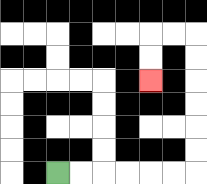{'start': '[2, 7]', 'end': '[6, 3]', 'path_directions': 'R,R,R,R,R,R,U,U,U,U,U,U,L,L,D,D', 'path_coordinates': '[[2, 7], [3, 7], [4, 7], [5, 7], [6, 7], [7, 7], [8, 7], [8, 6], [8, 5], [8, 4], [8, 3], [8, 2], [8, 1], [7, 1], [6, 1], [6, 2], [6, 3]]'}